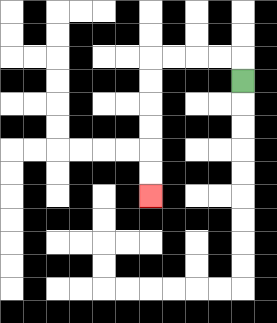{'start': '[10, 3]', 'end': '[6, 8]', 'path_directions': 'U,L,L,L,L,D,D,D,D,D,D', 'path_coordinates': '[[10, 3], [10, 2], [9, 2], [8, 2], [7, 2], [6, 2], [6, 3], [6, 4], [6, 5], [6, 6], [6, 7], [6, 8]]'}